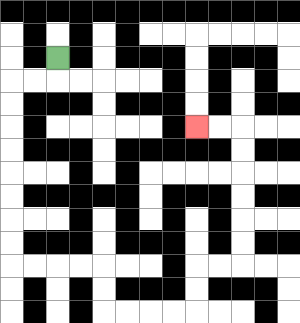{'start': '[2, 2]', 'end': '[8, 5]', 'path_directions': 'D,L,L,D,D,D,D,D,D,D,D,R,R,R,R,D,D,R,R,R,R,U,U,R,R,U,U,U,U,U,U,L,L', 'path_coordinates': '[[2, 2], [2, 3], [1, 3], [0, 3], [0, 4], [0, 5], [0, 6], [0, 7], [0, 8], [0, 9], [0, 10], [0, 11], [1, 11], [2, 11], [3, 11], [4, 11], [4, 12], [4, 13], [5, 13], [6, 13], [7, 13], [8, 13], [8, 12], [8, 11], [9, 11], [10, 11], [10, 10], [10, 9], [10, 8], [10, 7], [10, 6], [10, 5], [9, 5], [8, 5]]'}